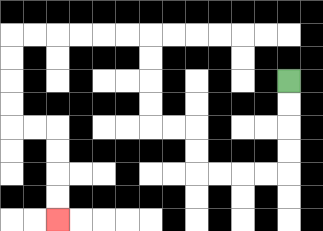{'start': '[12, 3]', 'end': '[2, 9]', 'path_directions': 'D,D,D,D,L,L,L,L,U,U,L,L,U,U,U,U,L,L,L,L,L,L,D,D,D,D,R,R,D,D,D,D', 'path_coordinates': '[[12, 3], [12, 4], [12, 5], [12, 6], [12, 7], [11, 7], [10, 7], [9, 7], [8, 7], [8, 6], [8, 5], [7, 5], [6, 5], [6, 4], [6, 3], [6, 2], [6, 1], [5, 1], [4, 1], [3, 1], [2, 1], [1, 1], [0, 1], [0, 2], [0, 3], [0, 4], [0, 5], [1, 5], [2, 5], [2, 6], [2, 7], [2, 8], [2, 9]]'}